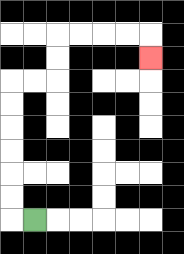{'start': '[1, 9]', 'end': '[6, 2]', 'path_directions': 'L,U,U,U,U,U,U,R,R,U,U,R,R,R,R,D', 'path_coordinates': '[[1, 9], [0, 9], [0, 8], [0, 7], [0, 6], [0, 5], [0, 4], [0, 3], [1, 3], [2, 3], [2, 2], [2, 1], [3, 1], [4, 1], [5, 1], [6, 1], [6, 2]]'}